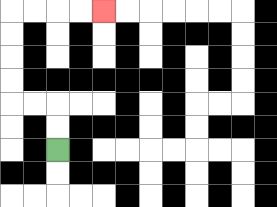{'start': '[2, 6]', 'end': '[4, 0]', 'path_directions': 'U,U,L,L,U,U,U,U,R,R,R,R', 'path_coordinates': '[[2, 6], [2, 5], [2, 4], [1, 4], [0, 4], [0, 3], [0, 2], [0, 1], [0, 0], [1, 0], [2, 0], [3, 0], [4, 0]]'}